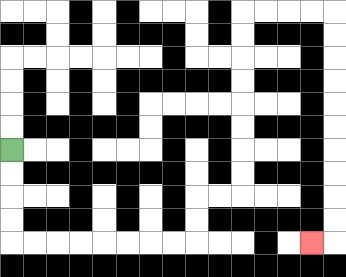{'start': '[0, 6]', 'end': '[13, 10]', 'path_directions': 'D,D,D,D,R,R,R,R,R,R,R,R,U,U,R,R,U,U,U,U,U,U,U,U,R,R,R,R,D,D,D,D,D,D,D,D,D,D,L', 'path_coordinates': '[[0, 6], [0, 7], [0, 8], [0, 9], [0, 10], [1, 10], [2, 10], [3, 10], [4, 10], [5, 10], [6, 10], [7, 10], [8, 10], [8, 9], [8, 8], [9, 8], [10, 8], [10, 7], [10, 6], [10, 5], [10, 4], [10, 3], [10, 2], [10, 1], [10, 0], [11, 0], [12, 0], [13, 0], [14, 0], [14, 1], [14, 2], [14, 3], [14, 4], [14, 5], [14, 6], [14, 7], [14, 8], [14, 9], [14, 10], [13, 10]]'}